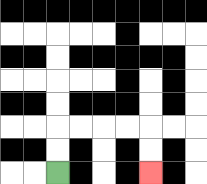{'start': '[2, 7]', 'end': '[6, 7]', 'path_directions': 'U,U,R,R,R,R,D,D', 'path_coordinates': '[[2, 7], [2, 6], [2, 5], [3, 5], [4, 5], [5, 5], [6, 5], [6, 6], [6, 7]]'}